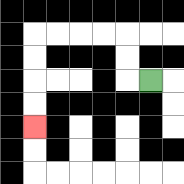{'start': '[6, 3]', 'end': '[1, 5]', 'path_directions': 'L,U,U,L,L,L,L,D,D,D,D', 'path_coordinates': '[[6, 3], [5, 3], [5, 2], [5, 1], [4, 1], [3, 1], [2, 1], [1, 1], [1, 2], [1, 3], [1, 4], [1, 5]]'}